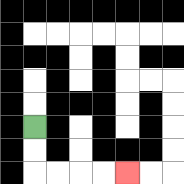{'start': '[1, 5]', 'end': '[5, 7]', 'path_directions': 'D,D,R,R,R,R', 'path_coordinates': '[[1, 5], [1, 6], [1, 7], [2, 7], [3, 7], [4, 7], [5, 7]]'}